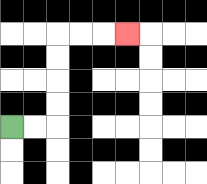{'start': '[0, 5]', 'end': '[5, 1]', 'path_directions': 'R,R,U,U,U,U,R,R,R', 'path_coordinates': '[[0, 5], [1, 5], [2, 5], [2, 4], [2, 3], [2, 2], [2, 1], [3, 1], [4, 1], [5, 1]]'}